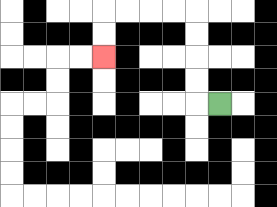{'start': '[9, 4]', 'end': '[4, 2]', 'path_directions': 'L,U,U,U,U,L,L,L,L,D,D', 'path_coordinates': '[[9, 4], [8, 4], [8, 3], [8, 2], [8, 1], [8, 0], [7, 0], [6, 0], [5, 0], [4, 0], [4, 1], [4, 2]]'}